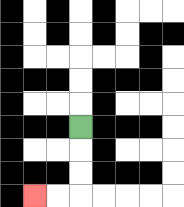{'start': '[3, 5]', 'end': '[1, 8]', 'path_directions': 'D,D,D,L,L', 'path_coordinates': '[[3, 5], [3, 6], [3, 7], [3, 8], [2, 8], [1, 8]]'}